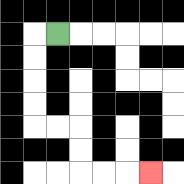{'start': '[2, 1]', 'end': '[6, 7]', 'path_directions': 'L,D,D,D,D,R,R,D,D,R,R,R', 'path_coordinates': '[[2, 1], [1, 1], [1, 2], [1, 3], [1, 4], [1, 5], [2, 5], [3, 5], [3, 6], [3, 7], [4, 7], [5, 7], [6, 7]]'}